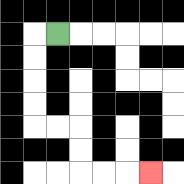{'start': '[2, 1]', 'end': '[6, 7]', 'path_directions': 'L,D,D,D,D,R,R,D,D,R,R,R', 'path_coordinates': '[[2, 1], [1, 1], [1, 2], [1, 3], [1, 4], [1, 5], [2, 5], [3, 5], [3, 6], [3, 7], [4, 7], [5, 7], [6, 7]]'}